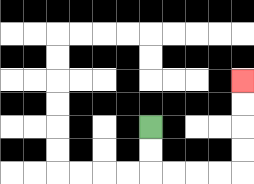{'start': '[6, 5]', 'end': '[10, 3]', 'path_directions': 'D,D,R,R,R,R,U,U,U,U', 'path_coordinates': '[[6, 5], [6, 6], [6, 7], [7, 7], [8, 7], [9, 7], [10, 7], [10, 6], [10, 5], [10, 4], [10, 3]]'}